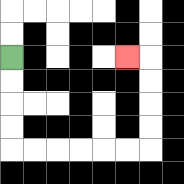{'start': '[0, 2]', 'end': '[5, 2]', 'path_directions': 'D,D,D,D,R,R,R,R,R,R,U,U,U,U,L', 'path_coordinates': '[[0, 2], [0, 3], [0, 4], [0, 5], [0, 6], [1, 6], [2, 6], [3, 6], [4, 6], [5, 6], [6, 6], [6, 5], [6, 4], [6, 3], [6, 2], [5, 2]]'}